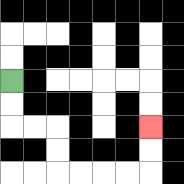{'start': '[0, 3]', 'end': '[6, 5]', 'path_directions': 'D,D,R,R,D,D,R,R,R,R,U,U', 'path_coordinates': '[[0, 3], [0, 4], [0, 5], [1, 5], [2, 5], [2, 6], [2, 7], [3, 7], [4, 7], [5, 7], [6, 7], [6, 6], [6, 5]]'}